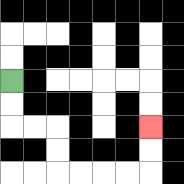{'start': '[0, 3]', 'end': '[6, 5]', 'path_directions': 'D,D,R,R,D,D,R,R,R,R,U,U', 'path_coordinates': '[[0, 3], [0, 4], [0, 5], [1, 5], [2, 5], [2, 6], [2, 7], [3, 7], [4, 7], [5, 7], [6, 7], [6, 6], [6, 5]]'}